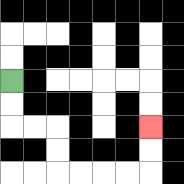{'start': '[0, 3]', 'end': '[6, 5]', 'path_directions': 'D,D,R,R,D,D,R,R,R,R,U,U', 'path_coordinates': '[[0, 3], [0, 4], [0, 5], [1, 5], [2, 5], [2, 6], [2, 7], [3, 7], [4, 7], [5, 7], [6, 7], [6, 6], [6, 5]]'}